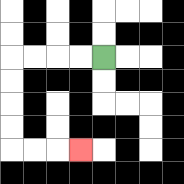{'start': '[4, 2]', 'end': '[3, 6]', 'path_directions': 'L,L,L,L,D,D,D,D,R,R,R', 'path_coordinates': '[[4, 2], [3, 2], [2, 2], [1, 2], [0, 2], [0, 3], [0, 4], [0, 5], [0, 6], [1, 6], [2, 6], [3, 6]]'}